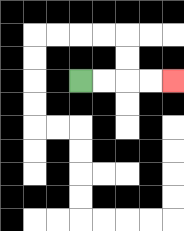{'start': '[3, 3]', 'end': '[7, 3]', 'path_directions': 'R,R,R,R', 'path_coordinates': '[[3, 3], [4, 3], [5, 3], [6, 3], [7, 3]]'}